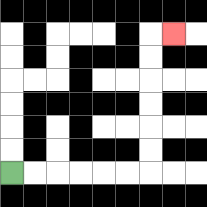{'start': '[0, 7]', 'end': '[7, 1]', 'path_directions': 'R,R,R,R,R,R,U,U,U,U,U,U,R', 'path_coordinates': '[[0, 7], [1, 7], [2, 7], [3, 7], [4, 7], [5, 7], [6, 7], [6, 6], [6, 5], [6, 4], [6, 3], [6, 2], [6, 1], [7, 1]]'}